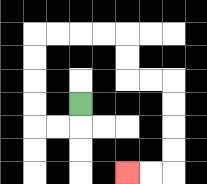{'start': '[3, 4]', 'end': '[5, 7]', 'path_directions': 'D,L,L,U,U,U,U,R,R,R,R,D,D,R,R,D,D,D,D,L,L', 'path_coordinates': '[[3, 4], [3, 5], [2, 5], [1, 5], [1, 4], [1, 3], [1, 2], [1, 1], [2, 1], [3, 1], [4, 1], [5, 1], [5, 2], [5, 3], [6, 3], [7, 3], [7, 4], [7, 5], [7, 6], [7, 7], [6, 7], [5, 7]]'}